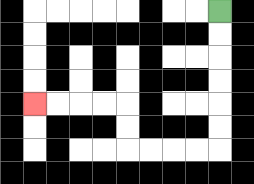{'start': '[9, 0]', 'end': '[1, 4]', 'path_directions': 'D,D,D,D,D,D,L,L,L,L,U,U,L,L,L,L', 'path_coordinates': '[[9, 0], [9, 1], [9, 2], [9, 3], [9, 4], [9, 5], [9, 6], [8, 6], [7, 6], [6, 6], [5, 6], [5, 5], [5, 4], [4, 4], [3, 4], [2, 4], [1, 4]]'}